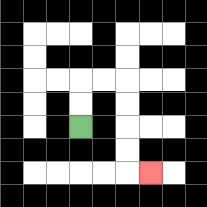{'start': '[3, 5]', 'end': '[6, 7]', 'path_directions': 'U,U,R,R,D,D,D,D,R', 'path_coordinates': '[[3, 5], [3, 4], [3, 3], [4, 3], [5, 3], [5, 4], [5, 5], [5, 6], [5, 7], [6, 7]]'}